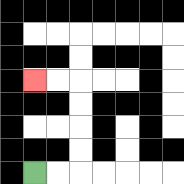{'start': '[1, 7]', 'end': '[1, 3]', 'path_directions': 'R,R,U,U,U,U,L,L', 'path_coordinates': '[[1, 7], [2, 7], [3, 7], [3, 6], [3, 5], [3, 4], [3, 3], [2, 3], [1, 3]]'}